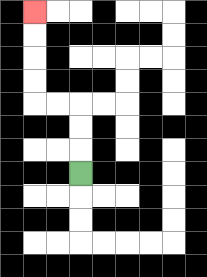{'start': '[3, 7]', 'end': '[1, 0]', 'path_directions': 'U,U,U,L,L,U,U,U,U', 'path_coordinates': '[[3, 7], [3, 6], [3, 5], [3, 4], [2, 4], [1, 4], [1, 3], [1, 2], [1, 1], [1, 0]]'}